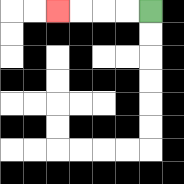{'start': '[6, 0]', 'end': '[2, 0]', 'path_directions': 'L,L,L,L', 'path_coordinates': '[[6, 0], [5, 0], [4, 0], [3, 0], [2, 0]]'}